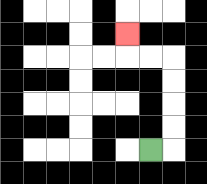{'start': '[6, 6]', 'end': '[5, 1]', 'path_directions': 'R,U,U,U,U,L,L,U', 'path_coordinates': '[[6, 6], [7, 6], [7, 5], [7, 4], [7, 3], [7, 2], [6, 2], [5, 2], [5, 1]]'}